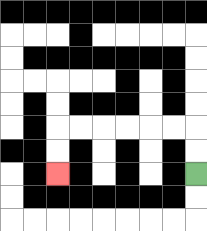{'start': '[8, 7]', 'end': '[2, 7]', 'path_directions': 'U,U,L,L,L,L,L,L,D,D', 'path_coordinates': '[[8, 7], [8, 6], [8, 5], [7, 5], [6, 5], [5, 5], [4, 5], [3, 5], [2, 5], [2, 6], [2, 7]]'}